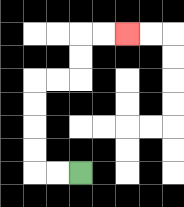{'start': '[3, 7]', 'end': '[5, 1]', 'path_directions': 'L,L,U,U,U,U,R,R,U,U,R,R', 'path_coordinates': '[[3, 7], [2, 7], [1, 7], [1, 6], [1, 5], [1, 4], [1, 3], [2, 3], [3, 3], [3, 2], [3, 1], [4, 1], [5, 1]]'}